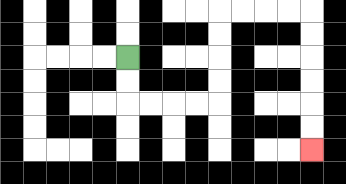{'start': '[5, 2]', 'end': '[13, 6]', 'path_directions': 'D,D,R,R,R,R,U,U,U,U,R,R,R,R,D,D,D,D,D,D', 'path_coordinates': '[[5, 2], [5, 3], [5, 4], [6, 4], [7, 4], [8, 4], [9, 4], [9, 3], [9, 2], [9, 1], [9, 0], [10, 0], [11, 0], [12, 0], [13, 0], [13, 1], [13, 2], [13, 3], [13, 4], [13, 5], [13, 6]]'}